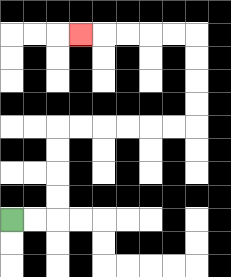{'start': '[0, 9]', 'end': '[3, 1]', 'path_directions': 'R,R,U,U,U,U,R,R,R,R,R,R,U,U,U,U,L,L,L,L,L', 'path_coordinates': '[[0, 9], [1, 9], [2, 9], [2, 8], [2, 7], [2, 6], [2, 5], [3, 5], [4, 5], [5, 5], [6, 5], [7, 5], [8, 5], [8, 4], [8, 3], [8, 2], [8, 1], [7, 1], [6, 1], [5, 1], [4, 1], [3, 1]]'}